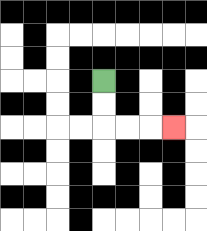{'start': '[4, 3]', 'end': '[7, 5]', 'path_directions': 'D,D,R,R,R', 'path_coordinates': '[[4, 3], [4, 4], [4, 5], [5, 5], [6, 5], [7, 5]]'}